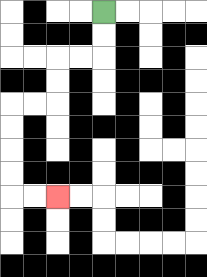{'start': '[4, 0]', 'end': '[2, 8]', 'path_directions': 'D,D,L,L,D,D,L,L,D,D,D,D,R,R', 'path_coordinates': '[[4, 0], [4, 1], [4, 2], [3, 2], [2, 2], [2, 3], [2, 4], [1, 4], [0, 4], [0, 5], [0, 6], [0, 7], [0, 8], [1, 8], [2, 8]]'}